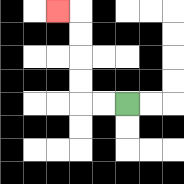{'start': '[5, 4]', 'end': '[2, 0]', 'path_directions': 'L,L,U,U,U,U,L', 'path_coordinates': '[[5, 4], [4, 4], [3, 4], [3, 3], [3, 2], [3, 1], [3, 0], [2, 0]]'}